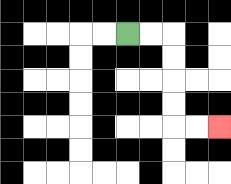{'start': '[5, 1]', 'end': '[9, 5]', 'path_directions': 'R,R,D,D,D,D,R,R', 'path_coordinates': '[[5, 1], [6, 1], [7, 1], [7, 2], [7, 3], [7, 4], [7, 5], [8, 5], [9, 5]]'}